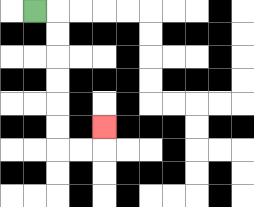{'start': '[1, 0]', 'end': '[4, 5]', 'path_directions': 'R,D,D,D,D,D,D,R,R,U', 'path_coordinates': '[[1, 0], [2, 0], [2, 1], [2, 2], [2, 3], [2, 4], [2, 5], [2, 6], [3, 6], [4, 6], [4, 5]]'}